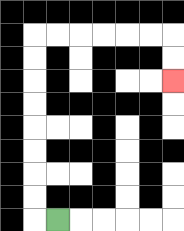{'start': '[2, 9]', 'end': '[7, 3]', 'path_directions': 'L,U,U,U,U,U,U,U,U,R,R,R,R,R,R,D,D', 'path_coordinates': '[[2, 9], [1, 9], [1, 8], [1, 7], [1, 6], [1, 5], [1, 4], [1, 3], [1, 2], [1, 1], [2, 1], [3, 1], [4, 1], [5, 1], [6, 1], [7, 1], [7, 2], [7, 3]]'}